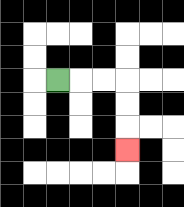{'start': '[2, 3]', 'end': '[5, 6]', 'path_directions': 'R,R,R,D,D,D', 'path_coordinates': '[[2, 3], [3, 3], [4, 3], [5, 3], [5, 4], [5, 5], [5, 6]]'}